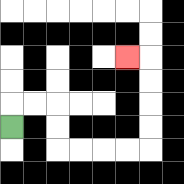{'start': '[0, 5]', 'end': '[5, 2]', 'path_directions': 'U,R,R,D,D,R,R,R,R,U,U,U,U,L', 'path_coordinates': '[[0, 5], [0, 4], [1, 4], [2, 4], [2, 5], [2, 6], [3, 6], [4, 6], [5, 6], [6, 6], [6, 5], [6, 4], [6, 3], [6, 2], [5, 2]]'}